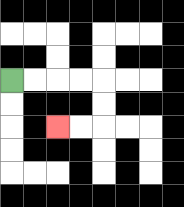{'start': '[0, 3]', 'end': '[2, 5]', 'path_directions': 'R,R,R,R,D,D,L,L', 'path_coordinates': '[[0, 3], [1, 3], [2, 3], [3, 3], [4, 3], [4, 4], [4, 5], [3, 5], [2, 5]]'}